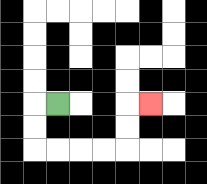{'start': '[2, 4]', 'end': '[6, 4]', 'path_directions': 'L,D,D,R,R,R,R,U,U,R', 'path_coordinates': '[[2, 4], [1, 4], [1, 5], [1, 6], [2, 6], [3, 6], [4, 6], [5, 6], [5, 5], [5, 4], [6, 4]]'}